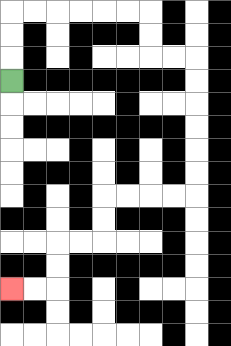{'start': '[0, 3]', 'end': '[0, 12]', 'path_directions': 'U,U,U,R,R,R,R,R,R,D,D,R,R,D,D,D,D,D,D,L,L,L,L,D,D,L,L,D,D,L,L', 'path_coordinates': '[[0, 3], [0, 2], [0, 1], [0, 0], [1, 0], [2, 0], [3, 0], [4, 0], [5, 0], [6, 0], [6, 1], [6, 2], [7, 2], [8, 2], [8, 3], [8, 4], [8, 5], [8, 6], [8, 7], [8, 8], [7, 8], [6, 8], [5, 8], [4, 8], [4, 9], [4, 10], [3, 10], [2, 10], [2, 11], [2, 12], [1, 12], [0, 12]]'}